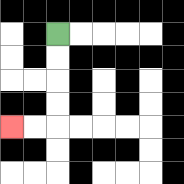{'start': '[2, 1]', 'end': '[0, 5]', 'path_directions': 'D,D,D,D,L,L', 'path_coordinates': '[[2, 1], [2, 2], [2, 3], [2, 4], [2, 5], [1, 5], [0, 5]]'}